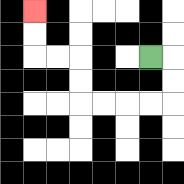{'start': '[6, 2]', 'end': '[1, 0]', 'path_directions': 'R,D,D,L,L,L,L,U,U,L,L,U,U', 'path_coordinates': '[[6, 2], [7, 2], [7, 3], [7, 4], [6, 4], [5, 4], [4, 4], [3, 4], [3, 3], [3, 2], [2, 2], [1, 2], [1, 1], [1, 0]]'}